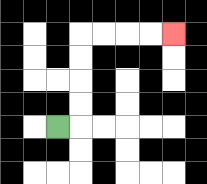{'start': '[2, 5]', 'end': '[7, 1]', 'path_directions': 'R,U,U,U,U,R,R,R,R', 'path_coordinates': '[[2, 5], [3, 5], [3, 4], [3, 3], [3, 2], [3, 1], [4, 1], [5, 1], [6, 1], [7, 1]]'}